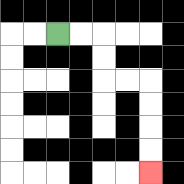{'start': '[2, 1]', 'end': '[6, 7]', 'path_directions': 'R,R,D,D,R,R,D,D,D,D', 'path_coordinates': '[[2, 1], [3, 1], [4, 1], [4, 2], [4, 3], [5, 3], [6, 3], [6, 4], [6, 5], [6, 6], [6, 7]]'}